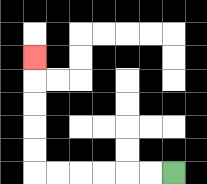{'start': '[7, 7]', 'end': '[1, 2]', 'path_directions': 'L,L,L,L,L,L,U,U,U,U,U', 'path_coordinates': '[[7, 7], [6, 7], [5, 7], [4, 7], [3, 7], [2, 7], [1, 7], [1, 6], [1, 5], [1, 4], [1, 3], [1, 2]]'}